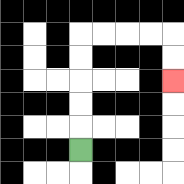{'start': '[3, 6]', 'end': '[7, 3]', 'path_directions': 'U,U,U,U,U,R,R,R,R,D,D', 'path_coordinates': '[[3, 6], [3, 5], [3, 4], [3, 3], [3, 2], [3, 1], [4, 1], [5, 1], [6, 1], [7, 1], [7, 2], [7, 3]]'}